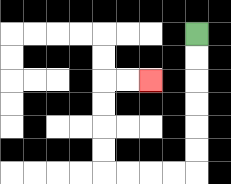{'start': '[8, 1]', 'end': '[6, 3]', 'path_directions': 'D,D,D,D,D,D,L,L,L,L,U,U,U,U,R,R', 'path_coordinates': '[[8, 1], [8, 2], [8, 3], [8, 4], [8, 5], [8, 6], [8, 7], [7, 7], [6, 7], [5, 7], [4, 7], [4, 6], [4, 5], [4, 4], [4, 3], [5, 3], [6, 3]]'}